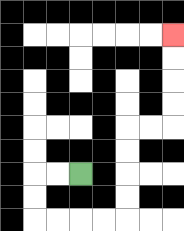{'start': '[3, 7]', 'end': '[7, 1]', 'path_directions': 'L,L,D,D,R,R,R,R,U,U,U,U,R,R,U,U,U,U', 'path_coordinates': '[[3, 7], [2, 7], [1, 7], [1, 8], [1, 9], [2, 9], [3, 9], [4, 9], [5, 9], [5, 8], [5, 7], [5, 6], [5, 5], [6, 5], [7, 5], [7, 4], [7, 3], [7, 2], [7, 1]]'}